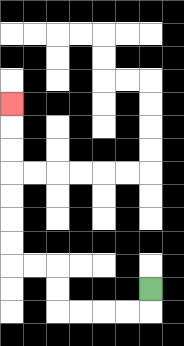{'start': '[6, 12]', 'end': '[0, 4]', 'path_directions': 'D,L,L,L,L,U,U,L,L,U,U,U,U,U,U,U', 'path_coordinates': '[[6, 12], [6, 13], [5, 13], [4, 13], [3, 13], [2, 13], [2, 12], [2, 11], [1, 11], [0, 11], [0, 10], [0, 9], [0, 8], [0, 7], [0, 6], [0, 5], [0, 4]]'}